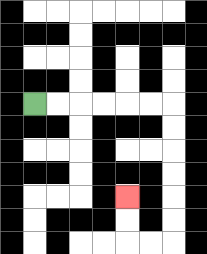{'start': '[1, 4]', 'end': '[5, 8]', 'path_directions': 'R,R,R,R,R,R,D,D,D,D,D,D,L,L,U,U', 'path_coordinates': '[[1, 4], [2, 4], [3, 4], [4, 4], [5, 4], [6, 4], [7, 4], [7, 5], [7, 6], [7, 7], [7, 8], [7, 9], [7, 10], [6, 10], [5, 10], [5, 9], [5, 8]]'}